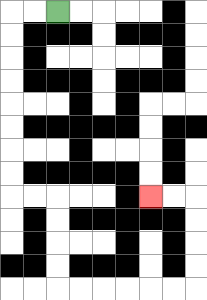{'start': '[2, 0]', 'end': '[6, 8]', 'path_directions': 'L,L,D,D,D,D,D,D,D,D,R,R,D,D,D,D,R,R,R,R,R,R,U,U,U,U,L,L', 'path_coordinates': '[[2, 0], [1, 0], [0, 0], [0, 1], [0, 2], [0, 3], [0, 4], [0, 5], [0, 6], [0, 7], [0, 8], [1, 8], [2, 8], [2, 9], [2, 10], [2, 11], [2, 12], [3, 12], [4, 12], [5, 12], [6, 12], [7, 12], [8, 12], [8, 11], [8, 10], [8, 9], [8, 8], [7, 8], [6, 8]]'}